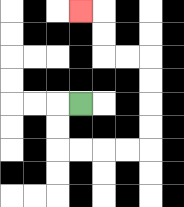{'start': '[3, 4]', 'end': '[3, 0]', 'path_directions': 'L,D,D,R,R,R,R,U,U,U,U,L,L,U,U,L', 'path_coordinates': '[[3, 4], [2, 4], [2, 5], [2, 6], [3, 6], [4, 6], [5, 6], [6, 6], [6, 5], [6, 4], [6, 3], [6, 2], [5, 2], [4, 2], [4, 1], [4, 0], [3, 0]]'}